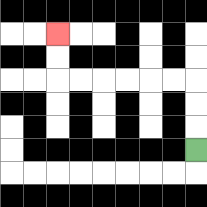{'start': '[8, 6]', 'end': '[2, 1]', 'path_directions': 'U,U,U,L,L,L,L,L,L,U,U', 'path_coordinates': '[[8, 6], [8, 5], [8, 4], [8, 3], [7, 3], [6, 3], [5, 3], [4, 3], [3, 3], [2, 3], [2, 2], [2, 1]]'}